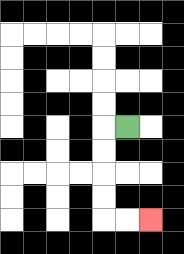{'start': '[5, 5]', 'end': '[6, 9]', 'path_directions': 'L,D,D,D,D,R,R', 'path_coordinates': '[[5, 5], [4, 5], [4, 6], [4, 7], [4, 8], [4, 9], [5, 9], [6, 9]]'}